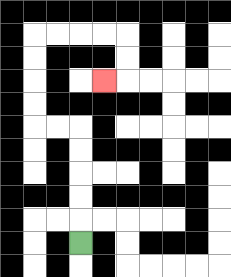{'start': '[3, 10]', 'end': '[4, 3]', 'path_directions': 'U,U,U,U,U,L,L,U,U,U,U,R,R,R,R,D,D,L', 'path_coordinates': '[[3, 10], [3, 9], [3, 8], [3, 7], [3, 6], [3, 5], [2, 5], [1, 5], [1, 4], [1, 3], [1, 2], [1, 1], [2, 1], [3, 1], [4, 1], [5, 1], [5, 2], [5, 3], [4, 3]]'}